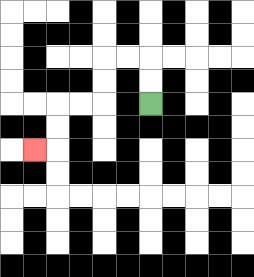{'start': '[6, 4]', 'end': '[1, 6]', 'path_directions': 'U,U,L,L,D,D,L,L,D,D,L', 'path_coordinates': '[[6, 4], [6, 3], [6, 2], [5, 2], [4, 2], [4, 3], [4, 4], [3, 4], [2, 4], [2, 5], [2, 6], [1, 6]]'}